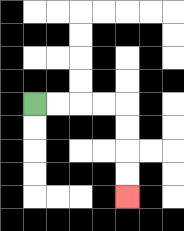{'start': '[1, 4]', 'end': '[5, 8]', 'path_directions': 'R,R,R,R,D,D,D,D', 'path_coordinates': '[[1, 4], [2, 4], [3, 4], [4, 4], [5, 4], [5, 5], [5, 6], [5, 7], [5, 8]]'}